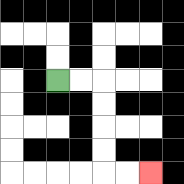{'start': '[2, 3]', 'end': '[6, 7]', 'path_directions': 'R,R,D,D,D,D,R,R', 'path_coordinates': '[[2, 3], [3, 3], [4, 3], [4, 4], [4, 5], [4, 6], [4, 7], [5, 7], [6, 7]]'}